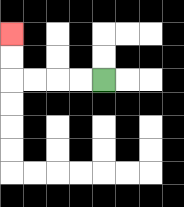{'start': '[4, 3]', 'end': '[0, 1]', 'path_directions': 'L,L,L,L,U,U', 'path_coordinates': '[[4, 3], [3, 3], [2, 3], [1, 3], [0, 3], [0, 2], [0, 1]]'}